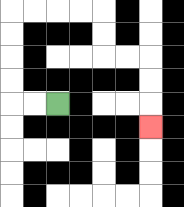{'start': '[2, 4]', 'end': '[6, 5]', 'path_directions': 'L,L,U,U,U,U,R,R,R,R,D,D,R,R,D,D,D', 'path_coordinates': '[[2, 4], [1, 4], [0, 4], [0, 3], [0, 2], [0, 1], [0, 0], [1, 0], [2, 0], [3, 0], [4, 0], [4, 1], [4, 2], [5, 2], [6, 2], [6, 3], [6, 4], [6, 5]]'}